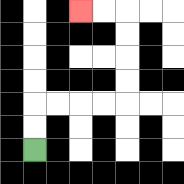{'start': '[1, 6]', 'end': '[3, 0]', 'path_directions': 'U,U,R,R,R,R,U,U,U,U,L,L', 'path_coordinates': '[[1, 6], [1, 5], [1, 4], [2, 4], [3, 4], [4, 4], [5, 4], [5, 3], [5, 2], [5, 1], [5, 0], [4, 0], [3, 0]]'}